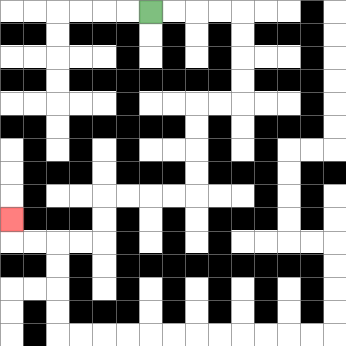{'start': '[6, 0]', 'end': '[0, 9]', 'path_directions': 'R,R,R,R,D,D,D,D,L,L,D,D,D,D,L,L,L,L,D,D,L,L,L,L,U', 'path_coordinates': '[[6, 0], [7, 0], [8, 0], [9, 0], [10, 0], [10, 1], [10, 2], [10, 3], [10, 4], [9, 4], [8, 4], [8, 5], [8, 6], [8, 7], [8, 8], [7, 8], [6, 8], [5, 8], [4, 8], [4, 9], [4, 10], [3, 10], [2, 10], [1, 10], [0, 10], [0, 9]]'}